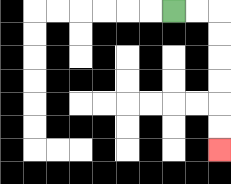{'start': '[7, 0]', 'end': '[9, 6]', 'path_directions': 'R,R,D,D,D,D,D,D', 'path_coordinates': '[[7, 0], [8, 0], [9, 0], [9, 1], [9, 2], [9, 3], [9, 4], [9, 5], [9, 6]]'}